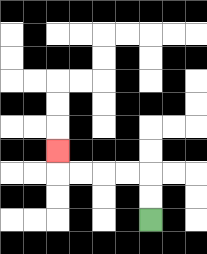{'start': '[6, 9]', 'end': '[2, 6]', 'path_directions': 'U,U,L,L,L,L,U', 'path_coordinates': '[[6, 9], [6, 8], [6, 7], [5, 7], [4, 7], [3, 7], [2, 7], [2, 6]]'}